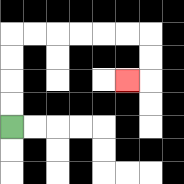{'start': '[0, 5]', 'end': '[5, 3]', 'path_directions': 'U,U,U,U,R,R,R,R,R,R,D,D,L', 'path_coordinates': '[[0, 5], [0, 4], [0, 3], [0, 2], [0, 1], [1, 1], [2, 1], [3, 1], [4, 1], [5, 1], [6, 1], [6, 2], [6, 3], [5, 3]]'}